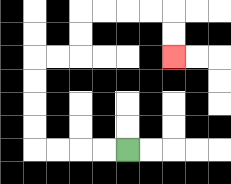{'start': '[5, 6]', 'end': '[7, 2]', 'path_directions': 'L,L,L,L,U,U,U,U,R,R,U,U,R,R,R,R,D,D', 'path_coordinates': '[[5, 6], [4, 6], [3, 6], [2, 6], [1, 6], [1, 5], [1, 4], [1, 3], [1, 2], [2, 2], [3, 2], [3, 1], [3, 0], [4, 0], [5, 0], [6, 0], [7, 0], [7, 1], [7, 2]]'}